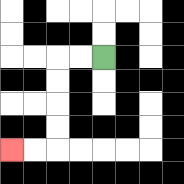{'start': '[4, 2]', 'end': '[0, 6]', 'path_directions': 'L,L,D,D,D,D,L,L', 'path_coordinates': '[[4, 2], [3, 2], [2, 2], [2, 3], [2, 4], [2, 5], [2, 6], [1, 6], [0, 6]]'}